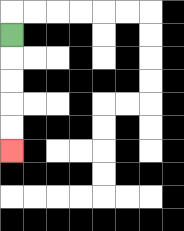{'start': '[0, 1]', 'end': '[0, 6]', 'path_directions': 'D,D,D,D,D', 'path_coordinates': '[[0, 1], [0, 2], [0, 3], [0, 4], [0, 5], [0, 6]]'}